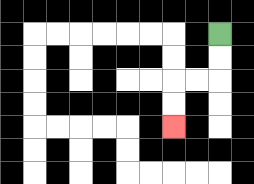{'start': '[9, 1]', 'end': '[7, 5]', 'path_directions': 'D,D,L,L,D,D', 'path_coordinates': '[[9, 1], [9, 2], [9, 3], [8, 3], [7, 3], [7, 4], [7, 5]]'}